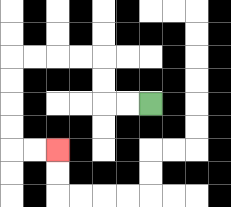{'start': '[6, 4]', 'end': '[2, 6]', 'path_directions': 'L,L,U,U,L,L,L,L,D,D,D,D,R,R', 'path_coordinates': '[[6, 4], [5, 4], [4, 4], [4, 3], [4, 2], [3, 2], [2, 2], [1, 2], [0, 2], [0, 3], [0, 4], [0, 5], [0, 6], [1, 6], [2, 6]]'}